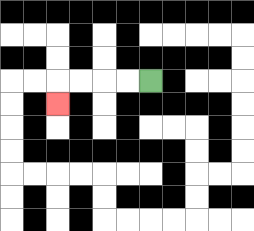{'start': '[6, 3]', 'end': '[2, 4]', 'path_directions': 'L,L,L,L,D', 'path_coordinates': '[[6, 3], [5, 3], [4, 3], [3, 3], [2, 3], [2, 4]]'}